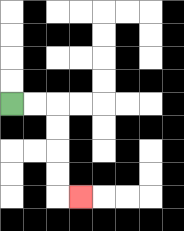{'start': '[0, 4]', 'end': '[3, 8]', 'path_directions': 'R,R,D,D,D,D,R', 'path_coordinates': '[[0, 4], [1, 4], [2, 4], [2, 5], [2, 6], [2, 7], [2, 8], [3, 8]]'}